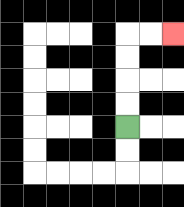{'start': '[5, 5]', 'end': '[7, 1]', 'path_directions': 'U,U,U,U,R,R', 'path_coordinates': '[[5, 5], [5, 4], [5, 3], [5, 2], [5, 1], [6, 1], [7, 1]]'}